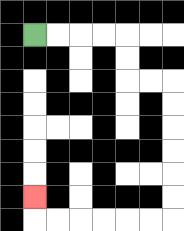{'start': '[1, 1]', 'end': '[1, 8]', 'path_directions': 'R,R,R,R,D,D,R,R,D,D,D,D,D,D,L,L,L,L,L,L,U', 'path_coordinates': '[[1, 1], [2, 1], [3, 1], [4, 1], [5, 1], [5, 2], [5, 3], [6, 3], [7, 3], [7, 4], [7, 5], [7, 6], [7, 7], [7, 8], [7, 9], [6, 9], [5, 9], [4, 9], [3, 9], [2, 9], [1, 9], [1, 8]]'}